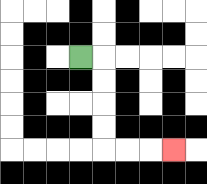{'start': '[3, 2]', 'end': '[7, 6]', 'path_directions': 'R,D,D,D,D,R,R,R', 'path_coordinates': '[[3, 2], [4, 2], [4, 3], [4, 4], [4, 5], [4, 6], [5, 6], [6, 6], [7, 6]]'}